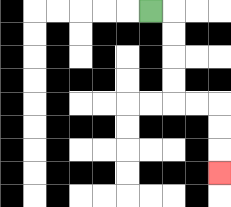{'start': '[6, 0]', 'end': '[9, 7]', 'path_directions': 'R,D,D,D,D,R,R,D,D,D', 'path_coordinates': '[[6, 0], [7, 0], [7, 1], [7, 2], [7, 3], [7, 4], [8, 4], [9, 4], [9, 5], [9, 6], [9, 7]]'}